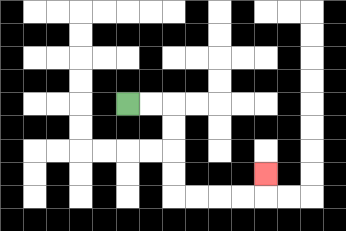{'start': '[5, 4]', 'end': '[11, 7]', 'path_directions': 'R,R,D,D,D,D,R,R,R,R,U', 'path_coordinates': '[[5, 4], [6, 4], [7, 4], [7, 5], [7, 6], [7, 7], [7, 8], [8, 8], [9, 8], [10, 8], [11, 8], [11, 7]]'}